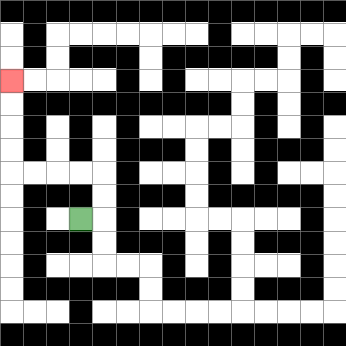{'start': '[3, 9]', 'end': '[0, 3]', 'path_directions': 'R,U,U,L,L,L,L,U,U,U,U', 'path_coordinates': '[[3, 9], [4, 9], [4, 8], [4, 7], [3, 7], [2, 7], [1, 7], [0, 7], [0, 6], [0, 5], [0, 4], [0, 3]]'}